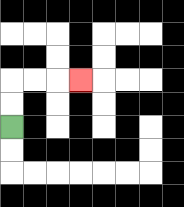{'start': '[0, 5]', 'end': '[3, 3]', 'path_directions': 'U,U,R,R,R', 'path_coordinates': '[[0, 5], [0, 4], [0, 3], [1, 3], [2, 3], [3, 3]]'}